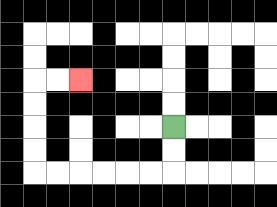{'start': '[7, 5]', 'end': '[3, 3]', 'path_directions': 'D,D,L,L,L,L,L,L,U,U,U,U,R,R', 'path_coordinates': '[[7, 5], [7, 6], [7, 7], [6, 7], [5, 7], [4, 7], [3, 7], [2, 7], [1, 7], [1, 6], [1, 5], [1, 4], [1, 3], [2, 3], [3, 3]]'}